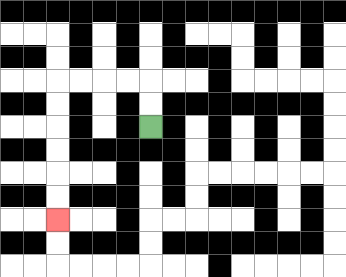{'start': '[6, 5]', 'end': '[2, 9]', 'path_directions': 'U,U,L,L,L,L,D,D,D,D,D,D', 'path_coordinates': '[[6, 5], [6, 4], [6, 3], [5, 3], [4, 3], [3, 3], [2, 3], [2, 4], [2, 5], [2, 6], [2, 7], [2, 8], [2, 9]]'}